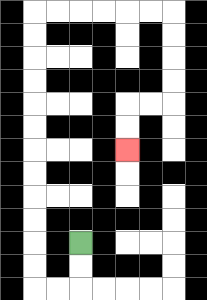{'start': '[3, 10]', 'end': '[5, 6]', 'path_directions': 'D,D,L,L,U,U,U,U,U,U,U,U,U,U,U,U,R,R,R,R,R,R,D,D,D,D,L,L,D,D', 'path_coordinates': '[[3, 10], [3, 11], [3, 12], [2, 12], [1, 12], [1, 11], [1, 10], [1, 9], [1, 8], [1, 7], [1, 6], [1, 5], [1, 4], [1, 3], [1, 2], [1, 1], [1, 0], [2, 0], [3, 0], [4, 0], [5, 0], [6, 0], [7, 0], [7, 1], [7, 2], [7, 3], [7, 4], [6, 4], [5, 4], [5, 5], [5, 6]]'}